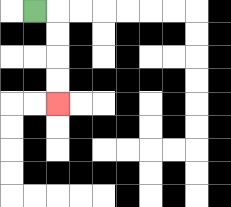{'start': '[1, 0]', 'end': '[2, 4]', 'path_directions': 'R,D,D,D,D', 'path_coordinates': '[[1, 0], [2, 0], [2, 1], [2, 2], [2, 3], [2, 4]]'}